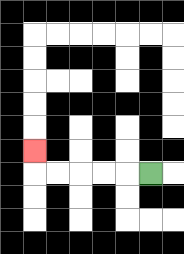{'start': '[6, 7]', 'end': '[1, 6]', 'path_directions': 'L,L,L,L,L,U', 'path_coordinates': '[[6, 7], [5, 7], [4, 7], [3, 7], [2, 7], [1, 7], [1, 6]]'}